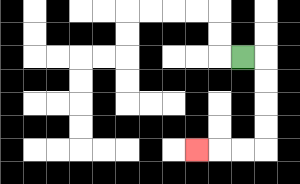{'start': '[10, 2]', 'end': '[8, 6]', 'path_directions': 'R,D,D,D,D,L,L,L', 'path_coordinates': '[[10, 2], [11, 2], [11, 3], [11, 4], [11, 5], [11, 6], [10, 6], [9, 6], [8, 6]]'}